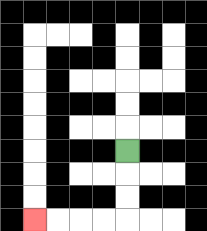{'start': '[5, 6]', 'end': '[1, 9]', 'path_directions': 'D,D,D,L,L,L,L', 'path_coordinates': '[[5, 6], [5, 7], [5, 8], [5, 9], [4, 9], [3, 9], [2, 9], [1, 9]]'}